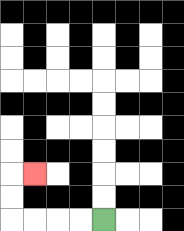{'start': '[4, 9]', 'end': '[1, 7]', 'path_directions': 'L,L,L,L,U,U,R', 'path_coordinates': '[[4, 9], [3, 9], [2, 9], [1, 9], [0, 9], [0, 8], [0, 7], [1, 7]]'}